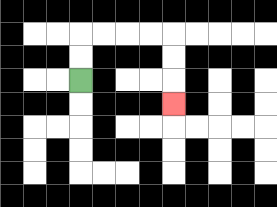{'start': '[3, 3]', 'end': '[7, 4]', 'path_directions': 'U,U,R,R,R,R,D,D,D', 'path_coordinates': '[[3, 3], [3, 2], [3, 1], [4, 1], [5, 1], [6, 1], [7, 1], [7, 2], [7, 3], [7, 4]]'}